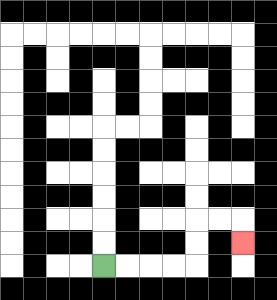{'start': '[4, 11]', 'end': '[10, 10]', 'path_directions': 'R,R,R,R,U,U,R,R,D', 'path_coordinates': '[[4, 11], [5, 11], [6, 11], [7, 11], [8, 11], [8, 10], [8, 9], [9, 9], [10, 9], [10, 10]]'}